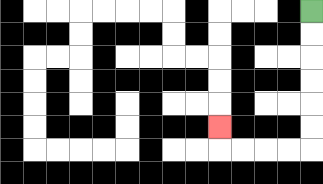{'start': '[13, 0]', 'end': '[9, 5]', 'path_directions': 'D,D,D,D,D,D,L,L,L,L,U', 'path_coordinates': '[[13, 0], [13, 1], [13, 2], [13, 3], [13, 4], [13, 5], [13, 6], [12, 6], [11, 6], [10, 6], [9, 6], [9, 5]]'}